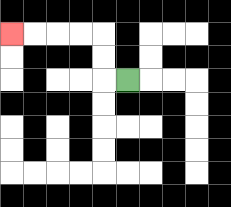{'start': '[5, 3]', 'end': '[0, 1]', 'path_directions': 'L,U,U,L,L,L,L', 'path_coordinates': '[[5, 3], [4, 3], [4, 2], [4, 1], [3, 1], [2, 1], [1, 1], [0, 1]]'}